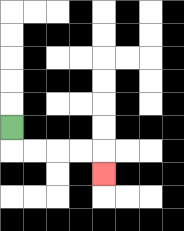{'start': '[0, 5]', 'end': '[4, 7]', 'path_directions': 'D,R,R,R,R,D', 'path_coordinates': '[[0, 5], [0, 6], [1, 6], [2, 6], [3, 6], [4, 6], [4, 7]]'}